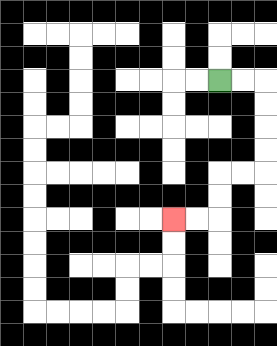{'start': '[9, 3]', 'end': '[7, 9]', 'path_directions': 'R,R,D,D,D,D,L,L,D,D,L,L', 'path_coordinates': '[[9, 3], [10, 3], [11, 3], [11, 4], [11, 5], [11, 6], [11, 7], [10, 7], [9, 7], [9, 8], [9, 9], [8, 9], [7, 9]]'}